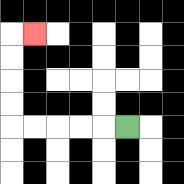{'start': '[5, 5]', 'end': '[1, 1]', 'path_directions': 'L,L,L,L,L,U,U,U,U,R', 'path_coordinates': '[[5, 5], [4, 5], [3, 5], [2, 5], [1, 5], [0, 5], [0, 4], [0, 3], [0, 2], [0, 1], [1, 1]]'}